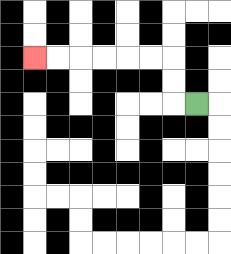{'start': '[8, 4]', 'end': '[1, 2]', 'path_directions': 'L,U,U,L,L,L,L,L,L', 'path_coordinates': '[[8, 4], [7, 4], [7, 3], [7, 2], [6, 2], [5, 2], [4, 2], [3, 2], [2, 2], [1, 2]]'}